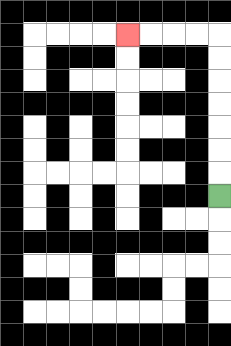{'start': '[9, 8]', 'end': '[5, 1]', 'path_directions': 'U,U,U,U,U,U,U,L,L,L,L', 'path_coordinates': '[[9, 8], [9, 7], [9, 6], [9, 5], [9, 4], [9, 3], [9, 2], [9, 1], [8, 1], [7, 1], [6, 1], [5, 1]]'}